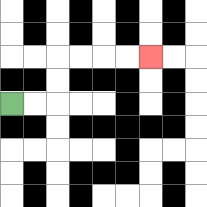{'start': '[0, 4]', 'end': '[6, 2]', 'path_directions': 'R,R,U,U,R,R,R,R', 'path_coordinates': '[[0, 4], [1, 4], [2, 4], [2, 3], [2, 2], [3, 2], [4, 2], [5, 2], [6, 2]]'}